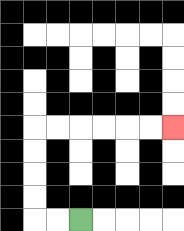{'start': '[3, 9]', 'end': '[7, 5]', 'path_directions': 'L,L,U,U,U,U,R,R,R,R,R,R', 'path_coordinates': '[[3, 9], [2, 9], [1, 9], [1, 8], [1, 7], [1, 6], [1, 5], [2, 5], [3, 5], [4, 5], [5, 5], [6, 5], [7, 5]]'}